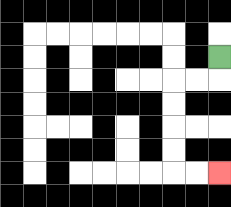{'start': '[9, 2]', 'end': '[9, 7]', 'path_directions': 'D,L,L,D,D,D,D,R,R', 'path_coordinates': '[[9, 2], [9, 3], [8, 3], [7, 3], [7, 4], [7, 5], [7, 6], [7, 7], [8, 7], [9, 7]]'}